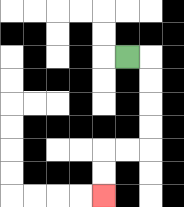{'start': '[5, 2]', 'end': '[4, 8]', 'path_directions': 'R,D,D,D,D,L,L,D,D', 'path_coordinates': '[[5, 2], [6, 2], [6, 3], [6, 4], [6, 5], [6, 6], [5, 6], [4, 6], [4, 7], [4, 8]]'}